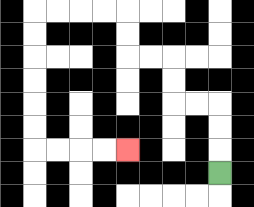{'start': '[9, 7]', 'end': '[5, 6]', 'path_directions': 'U,U,U,L,L,U,U,L,L,U,U,L,L,L,L,D,D,D,D,D,D,R,R,R,R', 'path_coordinates': '[[9, 7], [9, 6], [9, 5], [9, 4], [8, 4], [7, 4], [7, 3], [7, 2], [6, 2], [5, 2], [5, 1], [5, 0], [4, 0], [3, 0], [2, 0], [1, 0], [1, 1], [1, 2], [1, 3], [1, 4], [1, 5], [1, 6], [2, 6], [3, 6], [4, 6], [5, 6]]'}